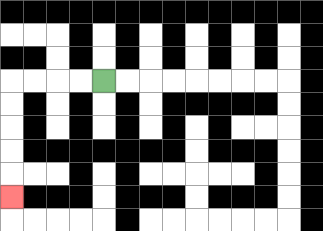{'start': '[4, 3]', 'end': '[0, 8]', 'path_directions': 'L,L,L,L,D,D,D,D,D', 'path_coordinates': '[[4, 3], [3, 3], [2, 3], [1, 3], [0, 3], [0, 4], [0, 5], [0, 6], [0, 7], [0, 8]]'}